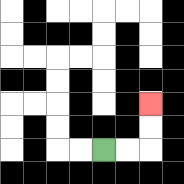{'start': '[4, 6]', 'end': '[6, 4]', 'path_directions': 'R,R,U,U', 'path_coordinates': '[[4, 6], [5, 6], [6, 6], [6, 5], [6, 4]]'}